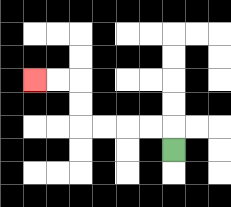{'start': '[7, 6]', 'end': '[1, 3]', 'path_directions': 'U,L,L,L,L,U,U,L,L', 'path_coordinates': '[[7, 6], [7, 5], [6, 5], [5, 5], [4, 5], [3, 5], [3, 4], [3, 3], [2, 3], [1, 3]]'}